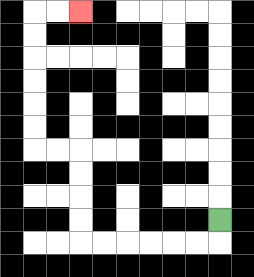{'start': '[9, 9]', 'end': '[3, 0]', 'path_directions': 'D,L,L,L,L,L,L,U,U,U,U,L,L,U,U,U,U,U,U,R,R', 'path_coordinates': '[[9, 9], [9, 10], [8, 10], [7, 10], [6, 10], [5, 10], [4, 10], [3, 10], [3, 9], [3, 8], [3, 7], [3, 6], [2, 6], [1, 6], [1, 5], [1, 4], [1, 3], [1, 2], [1, 1], [1, 0], [2, 0], [3, 0]]'}